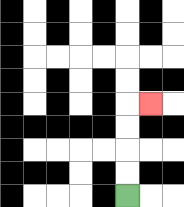{'start': '[5, 8]', 'end': '[6, 4]', 'path_directions': 'U,U,U,U,R', 'path_coordinates': '[[5, 8], [5, 7], [5, 6], [5, 5], [5, 4], [6, 4]]'}